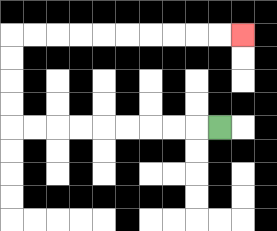{'start': '[9, 5]', 'end': '[10, 1]', 'path_directions': 'L,L,L,L,L,L,L,L,L,U,U,U,U,R,R,R,R,R,R,R,R,R,R', 'path_coordinates': '[[9, 5], [8, 5], [7, 5], [6, 5], [5, 5], [4, 5], [3, 5], [2, 5], [1, 5], [0, 5], [0, 4], [0, 3], [0, 2], [0, 1], [1, 1], [2, 1], [3, 1], [4, 1], [5, 1], [6, 1], [7, 1], [8, 1], [9, 1], [10, 1]]'}